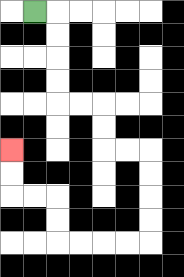{'start': '[1, 0]', 'end': '[0, 6]', 'path_directions': 'R,D,D,D,D,R,R,D,D,R,R,D,D,D,D,L,L,L,L,U,U,L,L,U,U', 'path_coordinates': '[[1, 0], [2, 0], [2, 1], [2, 2], [2, 3], [2, 4], [3, 4], [4, 4], [4, 5], [4, 6], [5, 6], [6, 6], [6, 7], [6, 8], [6, 9], [6, 10], [5, 10], [4, 10], [3, 10], [2, 10], [2, 9], [2, 8], [1, 8], [0, 8], [0, 7], [0, 6]]'}